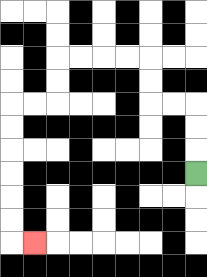{'start': '[8, 7]', 'end': '[1, 10]', 'path_directions': 'U,U,U,L,L,U,U,L,L,L,L,D,D,L,L,D,D,D,D,D,D,R', 'path_coordinates': '[[8, 7], [8, 6], [8, 5], [8, 4], [7, 4], [6, 4], [6, 3], [6, 2], [5, 2], [4, 2], [3, 2], [2, 2], [2, 3], [2, 4], [1, 4], [0, 4], [0, 5], [0, 6], [0, 7], [0, 8], [0, 9], [0, 10], [1, 10]]'}